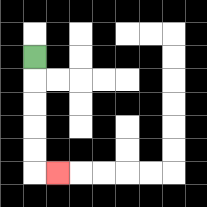{'start': '[1, 2]', 'end': '[2, 7]', 'path_directions': 'D,D,D,D,D,R', 'path_coordinates': '[[1, 2], [1, 3], [1, 4], [1, 5], [1, 6], [1, 7], [2, 7]]'}